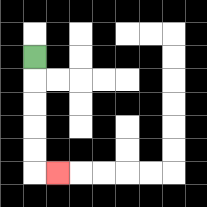{'start': '[1, 2]', 'end': '[2, 7]', 'path_directions': 'D,D,D,D,D,R', 'path_coordinates': '[[1, 2], [1, 3], [1, 4], [1, 5], [1, 6], [1, 7], [2, 7]]'}